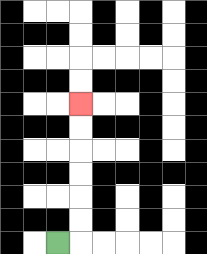{'start': '[2, 10]', 'end': '[3, 4]', 'path_directions': 'R,U,U,U,U,U,U', 'path_coordinates': '[[2, 10], [3, 10], [3, 9], [3, 8], [3, 7], [3, 6], [3, 5], [3, 4]]'}